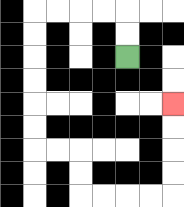{'start': '[5, 2]', 'end': '[7, 4]', 'path_directions': 'U,U,L,L,L,L,D,D,D,D,D,D,R,R,D,D,R,R,R,R,U,U,U,U', 'path_coordinates': '[[5, 2], [5, 1], [5, 0], [4, 0], [3, 0], [2, 0], [1, 0], [1, 1], [1, 2], [1, 3], [1, 4], [1, 5], [1, 6], [2, 6], [3, 6], [3, 7], [3, 8], [4, 8], [5, 8], [6, 8], [7, 8], [7, 7], [7, 6], [7, 5], [7, 4]]'}